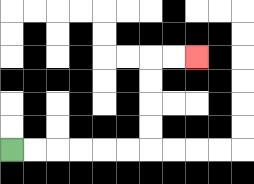{'start': '[0, 6]', 'end': '[8, 2]', 'path_directions': 'R,R,R,R,R,R,U,U,U,U,R,R', 'path_coordinates': '[[0, 6], [1, 6], [2, 6], [3, 6], [4, 6], [5, 6], [6, 6], [6, 5], [6, 4], [6, 3], [6, 2], [7, 2], [8, 2]]'}